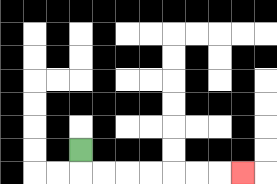{'start': '[3, 6]', 'end': '[10, 7]', 'path_directions': 'D,R,R,R,R,R,R,R', 'path_coordinates': '[[3, 6], [3, 7], [4, 7], [5, 7], [6, 7], [7, 7], [8, 7], [9, 7], [10, 7]]'}